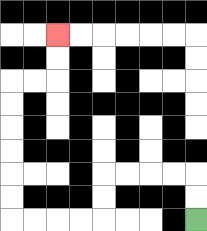{'start': '[8, 9]', 'end': '[2, 1]', 'path_directions': 'U,U,L,L,L,L,D,D,L,L,L,L,U,U,U,U,U,U,R,R,U,U', 'path_coordinates': '[[8, 9], [8, 8], [8, 7], [7, 7], [6, 7], [5, 7], [4, 7], [4, 8], [4, 9], [3, 9], [2, 9], [1, 9], [0, 9], [0, 8], [0, 7], [0, 6], [0, 5], [0, 4], [0, 3], [1, 3], [2, 3], [2, 2], [2, 1]]'}